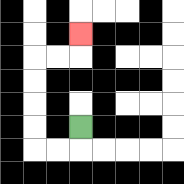{'start': '[3, 5]', 'end': '[3, 1]', 'path_directions': 'D,L,L,U,U,U,U,R,R,U', 'path_coordinates': '[[3, 5], [3, 6], [2, 6], [1, 6], [1, 5], [1, 4], [1, 3], [1, 2], [2, 2], [3, 2], [3, 1]]'}